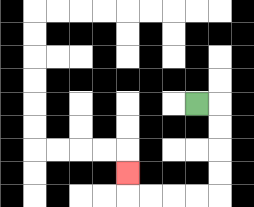{'start': '[8, 4]', 'end': '[5, 7]', 'path_directions': 'R,D,D,D,D,L,L,L,L,U', 'path_coordinates': '[[8, 4], [9, 4], [9, 5], [9, 6], [9, 7], [9, 8], [8, 8], [7, 8], [6, 8], [5, 8], [5, 7]]'}